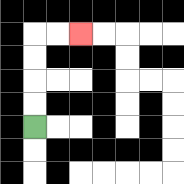{'start': '[1, 5]', 'end': '[3, 1]', 'path_directions': 'U,U,U,U,R,R', 'path_coordinates': '[[1, 5], [1, 4], [1, 3], [1, 2], [1, 1], [2, 1], [3, 1]]'}